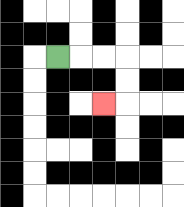{'start': '[2, 2]', 'end': '[4, 4]', 'path_directions': 'R,R,R,D,D,L', 'path_coordinates': '[[2, 2], [3, 2], [4, 2], [5, 2], [5, 3], [5, 4], [4, 4]]'}